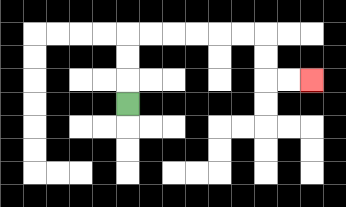{'start': '[5, 4]', 'end': '[13, 3]', 'path_directions': 'U,U,U,R,R,R,R,R,R,D,D,R,R', 'path_coordinates': '[[5, 4], [5, 3], [5, 2], [5, 1], [6, 1], [7, 1], [8, 1], [9, 1], [10, 1], [11, 1], [11, 2], [11, 3], [12, 3], [13, 3]]'}